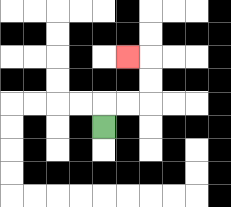{'start': '[4, 5]', 'end': '[5, 2]', 'path_directions': 'U,R,R,U,U,L', 'path_coordinates': '[[4, 5], [4, 4], [5, 4], [6, 4], [6, 3], [6, 2], [5, 2]]'}